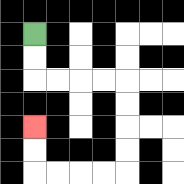{'start': '[1, 1]', 'end': '[1, 5]', 'path_directions': 'D,D,R,R,R,R,D,D,D,D,L,L,L,L,U,U', 'path_coordinates': '[[1, 1], [1, 2], [1, 3], [2, 3], [3, 3], [4, 3], [5, 3], [5, 4], [5, 5], [5, 6], [5, 7], [4, 7], [3, 7], [2, 7], [1, 7], [1, 6], [1, 5]]'}